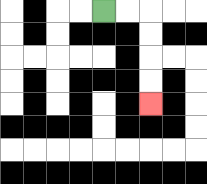{'start': '[4, 0]', 'end': '[6, 4]', 'path_directions': 'R,R,D,D,D,D', 'path_coordinates': '[[4, 0], [5, 0], [6, 0], [6, 1], [6, 2], [6, 3], [6, 4]]'}